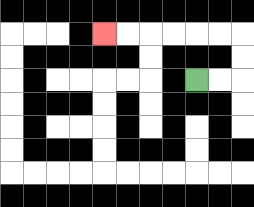{'start': '[8, 3]', 'end': '[4, 1]', 'path_directions': 'R,R,U,U,L,L,L,L,L,L', 'path_coordinates': '[[8, 3], [9, 3], [10, 3], [10, 2], [10, 1], [9, 1], [8, 1], [7, 1], [6, 1], [5, 1], [4, 1]]'}